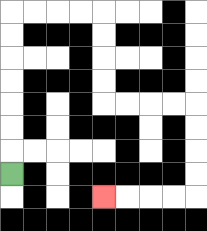{'start': '[0, 7]', 'end': '[4, 8]', 'path_directions': 'U,U,U,U,U,U,U,R,R,R,R,D,D,D,D,R,R,R,R,D,D,D,D,L,L,L,L', 'path_coordinates': '[[0, 7], [0, 6], [0, 5], [0, 4], [0, 3], [0, 2], [0, 1], [0, 0], [1, 0], [2, 0], [3, 0], [4, 0], [4, 1], [4, 2], [4, 3], [4, 4], [5, 4], [6, 4], [7, 4], [8, 4], [8, 5], [8, 6], [8, 7], [8, 8], [7, 8], [6, 8], [5, 8], [4, 8]]'}